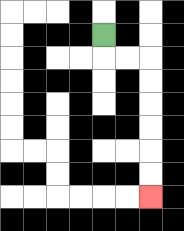{'start': '[4, 1]', 'end': '[6, 8]', 'path_directions': 'D,R,R,D,D,D,D,D,D', 'path_coordinates': '[[4, 1], [4, 2], [5, 2], [6, 2], [6, 3], [6, 4], [6, 5], [6, 6], [6, 7], [6, 8]]'}